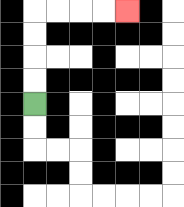{'start': '[1, 4]', 'end': '[5, 0]', 'path_directions': 'U,U,U,U,R,R,R,R', 'path_coordinates': '[[1, 4], [1, 3], [1, 2], [1, 1], [1, 0], [2, 0], [3, 0], [4, 0], [5, 0]]'}